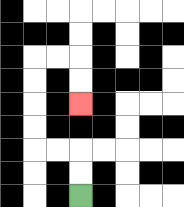{'start': '[3, 8]', 'end': '[3, 4]', 'path_directions': 'U,U,L,L,U,U,U,U,R,R,D,D', 'path_coordinates': '[[3, 8], [3, 7], [3, 6], [2, 6], [1, 6], [1, 5], [1, 4], [1, 3], [1, 2], [2, 2], [3, 2], [3, 3], [3, 4]]'}